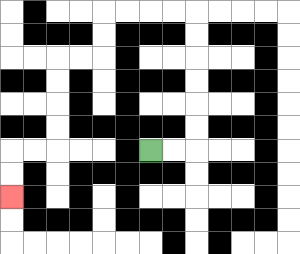{'start': '[6, 6]', 'end': '[0, 8]', 'path_directions': 'R,R,U,U,U,U,U,U,L,L,L,L,D,D,L,L,D,D,D,D,L,L,D,D', 'path_coordinates': '[[6, 6], [7, 6], [8, 6], [8, 5], [8, 4], [8, 3], [8, 2], [8, 1], [8, 0], [7, 0], [6, 0], [5, 0], [4, 0], [4, 1], [4, 2], [3, 2], [2, 2], [2, 3], [2, 4], [2, 5], [2, 6], [1, 6], [0, 6], [0, 7], [0, 8]]'}